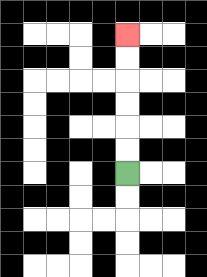{'start': '[5, 7]', 'end': '[5, 1]', 'path_directions': 'U,U,U,U,U,U', 'path_coordinates': '[[5, 7], [5, 6], [5, 5], [5, 4], [5, 3], [5, 2], [5, 1]]'}